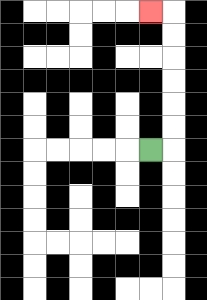{'start': '[6, 6]', 'end': '[6, 0]', 'path_directions': 'R,U,U,U,U,U,U,L', 'path_coordinates': '[[6, 6], [7, 6], [7, 5], [7, 4], [7, 3], [7, 2], [7, 1], [7, 0], [6, 0]]'}